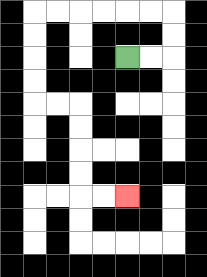{'start': '[5, 2]', 'end': '[5, 8]', 'path_directions': 'R,R,U,U,L,L,L,L,L,L,D,D,D,D,R,R,D,D,D,D,R,R', 'path_coordinates': '[[5, 2], [6, 2], [7, 2], [7, 1], [7, 0], [6, 0], [5, 0], [4, 0], [3, 0], [2, 0], [1, 0], [1, 1], [1, 2], [1, 3], [1, 4], [2, 4], [3, 4], [3, 5], [3, 6], [3, 7], [3, 8], [4, 8], [5, 8]]'}